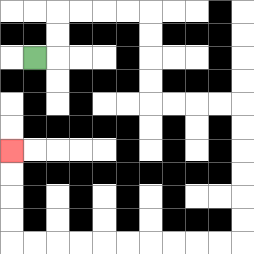{'start': '[1, 2]', 'end': '[0, 6]', 'path_directions': 'R,U,U,R,R,R,R,D,D,D,D,R,R,R,R,D,D,D,D,D,D,L,L,L,L,L,L,L,L,L,L,U,U,U,U', 'path_coordinates': '[[1, 2], [2, 2], [2, 1], [2, 0], [3, 0], [4, 0], [5, 0], [6, 0], [6, 1], [6, 2], [6, 3], [6, 4], [7, 4], [8, 4], [9, 4], [10, 4], [10, 5], [10, 6], [10, 7], [10, 8], [10, 9], [10, 10], [9, 10], [8, 10], [7, 10], [6, 10], [5, 10], [4, 10], [3, 10], [2, 10], [1, 10], [0, 10], [0, 9], [0, 8], [0, 7], [0, 6]]'}